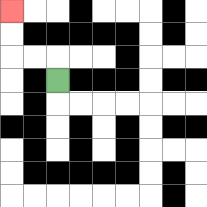{'start': '[2, 3]', 'end': '[0, 0]', 'path_directions': 'U,L,L,U,U', 'path_coordinates': '[[2, 3], [2, 2], [1, 2], [0, 2], [0, 1], [0, 0]]'}